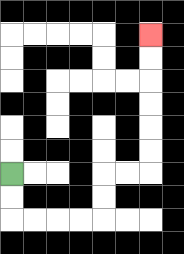{'start': '[0, 7]', 'end': '[6, 1]', 'path_directions': 'D,D,R,R,R,R,U,U,R,R,U,U,U,U,U,U', 'path_coordinates': '[[0, 7], [0, 8], [0, 9], [1, 9], [2, 9], [3, 9], [4, 9], [4, 8], [4, 7], [5, 7], [6, 7], [6, 6], [6, 5], [6, 4], [6, 3], [6, 2], [6, 1]]'}